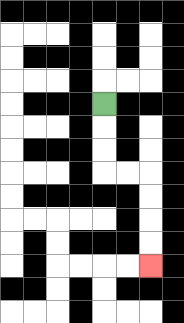{'start': '[4, 4]', 'end': '[6, 11]', 'path_directions': 'D,D,D,R,R,D,D,D,D', 'path_coordinates': '[[4, 4], [4, 5], [4, 6], [4, 7], [5, 7], [6, 7], [6, 8], [6, 9], [6, 10], [6, 11]]'}